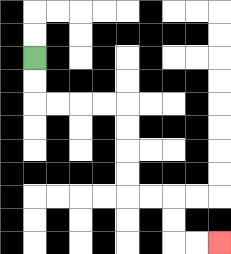{'start': '[1, 2]', 'end': '[9, 10]', 'path_directions': 'D,D,R,R,R,R,D,D,D,D,R,R,D,D,R,R', 'path_coordinates': '[[1, 2], [1, 3], [1, 4], [2, 4], [3, 4], [4, 4], [5, 4], [5, 5], [5, 6], [5, 7], [5, 8], [6, 8], [7, 8], [7, 9], [7, 10], [8, 10], [9, 10]]'}